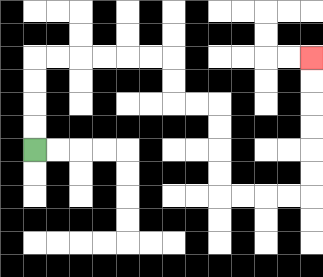{'start': '[1, 6]', 'end': '[13, 2]', 'path_directions': 'U,U,U,U,R,R,R,R,R,R,D,D,R,R,D,D,D,D,R,R,R,R,U,U,U,U,U,U', 'path_coordinates': '[[1, 6], [1, 5], [1, 4], [1, 3], [1, 2], [2, 2], [3, 2], [4, 2], [5, 2], [6, 2], [7, 2], [7, 3], [7, 4], [8, 4], [9, 4], [9, 5], [9, 6], [9, 7], [9, 8], [10, 8], [11, 8], [12, 8], [13, 8], [13, 7], [13, 6], [13, 5], [13, 4], [13, 3], [13, 2]]'}